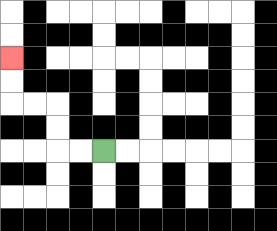{'start': '[4, 6]', 'end': '[0, 2]', 'path_directions': 'L,L,U,U,L,L,U,U', 'path_coordinates': '[[4, 6], [3, 6], [2, 6], [2, 5], [2, 4], [1, 4], [0, 4], [0, 3], [0, 2]]'}